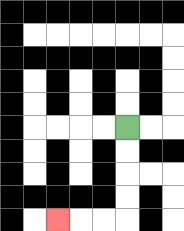{'start': '[5, 5]', 'end': '[2, 9]', 'path_directions': 'D,D,D,D,L,L,L', 'path_coordinates': '[[5, 5], [5, 6], [5, 7], [5, 8], [5, 9], [4, 9], [3, 9], [2, 9]]'}